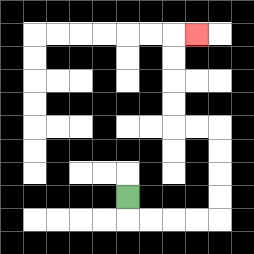{'start': '[5, 8]', 'end': '[8, 1]', 'path_directions': 'D,R,R,R,R,U,U,U,U,L,L,U,U,U,U,R', 'path_coordinates': '[[5, 8], [5, 9], [6, 9], [7, 9], [8, 9], [9, 9], [9, 8], [9, 7], [9, 6], [9, 5], [8, 5], [7, 5], [7, 4], [7, 3], [7, 2], [7, 1], [8, 1]]'}